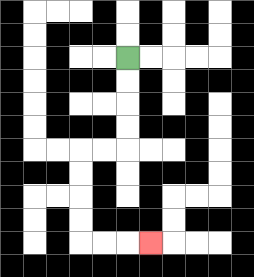{'start': '[5, 2]', 'end': '[6, 10]', 'path_directions': 'D,D,D,D,L,L,D,D,D,D,R,R,R', 'path_coordinates': '[[5, 2], [5, 3], [5, 4], [5, 5], [5, 6], [4, 6], [3, 6], [3, 7], [3, 8], [3, 9], [3, 10], [4, 10], [5, 10], [6, 10]]'}